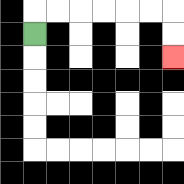{'start': '[1, 1]', 'end': '[7, 2]', 'path_directions': 'U,R,R,R,R,R,R,D,D', 'path_coordinates': '[[1, 1], [1, 0], [2, 0], [3, 0], [4, 0], [5, 0], [6, 0], [7, 0], [7, 1], [7, 2]]'}